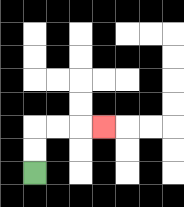{'start': '[1, 7]', 'end': '[4, 5]', 'path_directions': 'U,U,R,R,R', 'path_coordinates': '[[1, 7], [1, 6], [1, 5], [2, 5], [3, 5], [4, 5]]'}